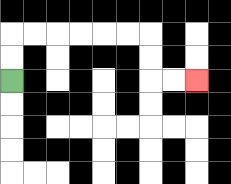{'start': '[0, 3]', 'end': '[8, 3]', 'path_directions': 'U,U,R,R,R,R,R,R,D,D,R,R', 'path_coordinates': '[[0, 3], [0, 2], [0, 1], [1, 1], [2, 1], [3, 1], [4, 1], [5, 1], [6, 1], [6, 2], [6, 3], [7, 3], [8, 3]]'}